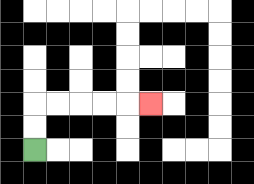{'start': '[1, 6]', 'end': '[6, 4]', 'path_directions': 'U,U,R,R,R,R,R', 'path_coordinates': '[[1, 6], [1, 5], [1, 4], [2, 4], [3, 4], [4, 4], [5, 4], [6, 4]]'}